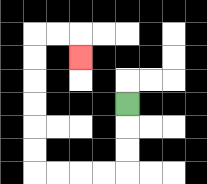{'start': '[5, 4]', 'end': '[3, 2]', 'path_directions': 'D,D,D,L,L,L,L,U,U,U,U,U,U,R,R,D', 'path_coordinates': '[[5, 4], [5, 5], [5, 6], [5, 7], [4, 7], [3, 7], [2, 7], [1, 7], [1, 6], [1, 5], [1, 4], [1, 3], [1, 2], [1, 1], [2, 1], [3, 1], [3, 2]]'}